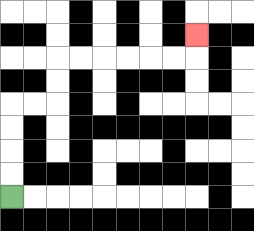{'start': '[0, 8]', 'end': '[8, 1]', 'path_directions': 'U,U,U,U,R,R,U,U,R,R,R,R,R,R,U', 'path_coordinates': '[[0, 8], [0, 7], [0, 6], [0, 5], [0, 4], [1, 4], [2, 4], [2, 3], [2, 2], [3, 2], [4, 2], [5, 2], [6, 2], [7, 2], [8, 2], [8, 1]]'}